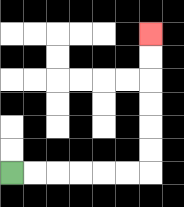{'start': '[0, 7]', 'end': '[6, 1]', 'path_directions': 'R,R,R,R,R,R,U,U,U,U,U,U', 'path_coordinates': '[[0, 7], [1, 7], [2, 7], [3, 7], [4, 7], [5, 7], [6, 7], [6, 6], [6, 5], [6, 4], [6, 3], [6, 2], [6, 1]]'}